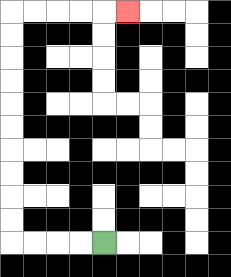{'start': '[4, 10]', 'end': '[5, 0]', 'path_directions': 'L,L,L,L,U,U,U,U,U,U,U,U,U,U,R,R,R,R,R', 'path_coordinates': '[[4, 10], [3, 10], [2, 10], [1, 10], [0, 10], [0, 9], [0, 8], [0, 7], [0, 6], [0, 5], [0, 4], [0, 3], [0, 2], [0, 1], [0, 0], [1, 0], [2, 0], [3, 0], [4, 0], [5, 0]]'}